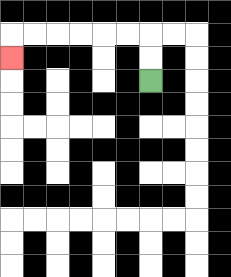{'start': '[6, 3]', 'end': '[0, 2]', 'path_directions': 'U,U,L,L,L,L,L,L,D', 'path_coordinates': '[[6, 3], [6, 2], [6, 1], [5, 1], [4, 1], [3, 1], [2, 1], [1, 1], [0, 1], [0, 2]]'}